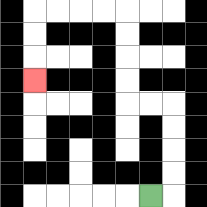{'start': '[6, 8]', 'end': '[1, 3]', 'path_directions': 'R,U,U,U,U,L,L,U,U,U,U,L,L,L,L,D,D,D', 'path_coordinates': '[[6, 8], [7, 8], [7, 7], [7, 6], [7, 5], [7, 4], [6, 4], [5, 4], [5, 3], [5, 2], [5, 1], [5, 0], [4, 0], [3, 0], [2, 0], [1, 0], [1, 1], [1, 2], [1, 3]]'}